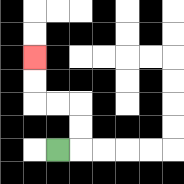{'start': '[2, 6]', 'end': '[1, 2]', 'path_directions': 'R,U,U,L,L,U,U', 'path_coordinates': '[[2, 6], [3, 6], [3, 5], [3, 4], [2, 4], [1, 4], [1, 3], [1, 2]]'}